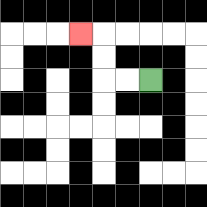{'start': '[6, 3]', 'end': '[3, 1]', 'path_directions': 'L,L,U,U,L', 'path_coordinates': '[[6, 3], [5, 3], [4, 3], [4, 2], [4, 1], [3, 1]]'}